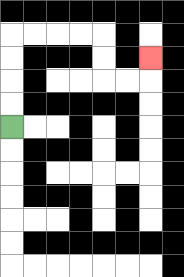{'start': '[0, 5]', 'end': '[6, 2]', 'path_directions': 'U,U,U,U,R,R,R,R,D,D,R,R,U', 'path_coordinates': '[[0, 5], [0, 4], [0, 3], [0, 2], [0, 1], [1, 1], [2, 1], [3, 1], [4, 1], [4, 2], [4, 3], [5, 3], [6, 3], [6, 2]]'}